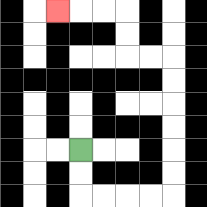{'start': '[3, 6]', 'end': '[2, 0]', 'path_directions': 'D,D,R,R,R,R,U,U,U,U,U,U,L,L,U,U,L,L,L', 'path_coordinates': '[[3, 6], [3, 7], [3, 8], [4, 8], [5, 8], [6, 8], [7, 8], [7, 7], [7, 6], [7, 5], [7, 4], [7, 3], [7, 2], [6, 2], [5, 2], [5, 1], [5, 0], [4, 0], [3, 0], [2, 0]]'}